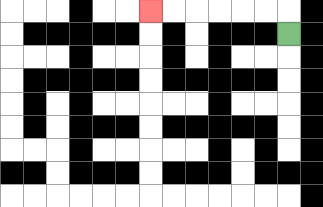{'start': '[12, 1]', 'end': '[6, 0]', 'path_directions': 'U,L,L,L,L,L,L', 'path_coordinates': '[[12, 1], [12, 0], [11, 0], [10, 0], [9, 0], [8, 0], [7, 0], [6, 0]]'}